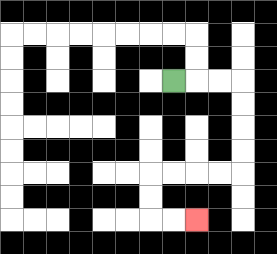{'start': '[7, 3]', 'end': '[8, 9]', 'path_directions': 'R,R,R,D,D,D,D,L,L,L,L,D,D,R,R', 'path_coordinates': '[[7, 3], [8, 3], [9, 3], [10, 3], [10, 4], [10, 5], [10, 6], [10, 7], [9, 7], [8, 7], [7, 7], [6, 7], [6, 8], [6, 9], [7, 9], [8, 9]]'}